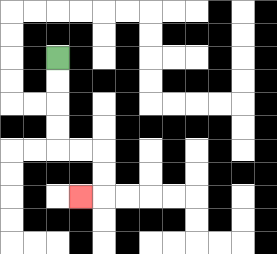{'start': '[2, 2]', 'end': '[3, 8]', 'path_directions': 'D,D,D,D,R,R,D,D,L', 'path_coordinates': '[[2, 2], [2, 3], [2, 4], [2, 5], [2, 6], [3, 6], [4, 6], [4, 7], [4, 8], [3, 8]]'}